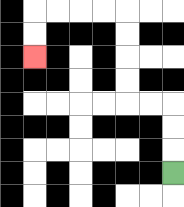{'start': '[7, 7]', 'end': '[1, 2]', 'path_directions': 'U,U,U,L,L,U,U,U,U,L,L,L,L,D,D', 'path_coordinates': '[[7, 7], [7, 6], [7, 5], [7, 4], [6, 4], [5, 4], [5, 3], [5, 2], [5, 1], [5, 0], [4, 0], [3, 0], [2, 0], [1, 0], [1, 1], [1, 2]]'}